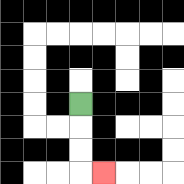{'start': '[3, 4]', 'end': '[4, 7]', 'path_directions': 'D,D,D,R', 'path_coordinates': '[[3, 4], [3, 5], [3, 6], [3, 7], [4, 7]]'}